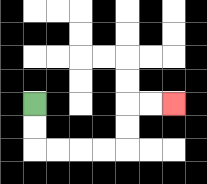{'start': '[1, 4]', 'end': '[7, 4]', 'path_directions': 'D,D,R,R,R,R,U,U,R,R', 'path_coordinates': '[[1, 4], [1, 5], [1, 6], [2, 6], [3, 6], [4, 6], [5, 6], [5, 5], [5, 4], [6, 4], [7, 4]]'}